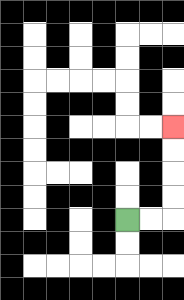{'start': '[5, 9]', 'end': '[7, 5]', 'path_directions': 'R,R,U,U,U,U', 'path_coordinates': '[[5, 9], [6, 9], [7, 9], [7, 8], [7, 7], [7, 6], [7, 5]]'}